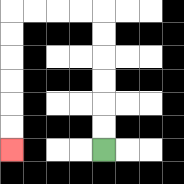{'start': '[4, 6]', 'end': '[0, 6]', 'path_directions': 'U,U,U,U,U,U,L,L,L,L,D,D,D,D,D,D', 'path_coordinates': '[[4, 6], [4, 5], [4, 4], [4, 3], [4, 2], [4, 1], [4, 0], [3, 0], [2, 0], [1, 0], [0, 0], [0, 1], [0, 2], [0, 3], [0, 4], [0, 5], [0, 6]]'}